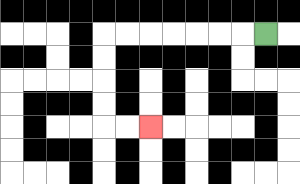{'start': '[11, 1]', 'end': '[6, 5]', 'path_directions': 'L,L,L,L,L,L,L,D,D,D,D,R,R', 'path_coordinates': '[[11, 1], [10, 1], [9, 1], [8, 1], [7, 1], [6, 1], [5, 1], [4, 1], [4, 2], [4, 3], [4, 4], [4, 5], [5, 5], [6, 5]]'}